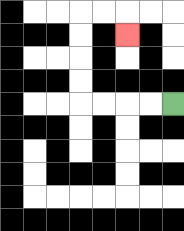{'start': '[7, 4]', 'end': '[5, 1]', 'path_directions': 'L,L,L,L,U,U,U,U,R,R,D', 'path_coordinates': '[[7, 4], [6, 4], [5, 4], [4, 4], [3, 4], [3, 3], [3, 2], [3, 1], [3, 0], [4, 0], [5, 0], [5, 1]]'}